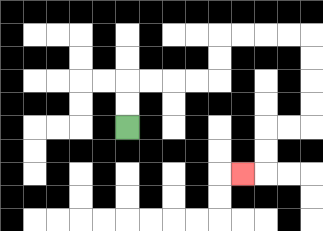{'start': '[5, 5]', 'end': '[10, 7]', 'path_directions': 'U,U,R,R,R,R,U,U,R,R,R,R,D,D,D,D,L,L,D,D,L', 'path_coordinates': '[[5, 5], [5, 4], [5, 3], [6, 3], [7, 3], [8, 3], [9, 3], [9, 2], [9, 1], [10, 1], [11, 1], [12, 1], [13, 1], [13, 2], [13, 3], [13, 4], [13, 5], [12, 5], [11, 5], [11, 6], [11, 7], [10, 7]]'}